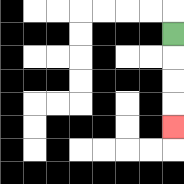{'start': '[7, 1]', 'end': '[7, 5]', 'path_directions': 'D,D,D,D', 'path_coordinates': '[[7, 1], [7, 2], [7, 3], [7, 4], [7, 5]]'}